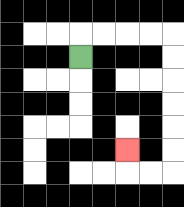{'start': '[3, 2]', 'end': '[5, 6]', 'path_directions': 'U,R,R,R,R,D,D,D,D,D,D,L,L,U', 'path_coordinates': '[[3, 2], [3, 1], [4, 1], [5, 1], [6, 1], [7, 1], [7, 2], [7, 3], [7, 4], [7, 5], [7, 6], [7, 7], [6, 7], [5, 7], [5, 6]]'}